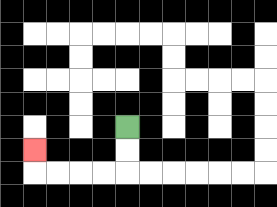{'start': '[5, 5]', 'end': '[1, 6]', 'path_directions': 'D,D,L,L,L,L,U', 'path_coordinates': '[[5, 5], [5, 6], [5, 7], [4, 7], [3, 7], [2, 7], [1, 7], [1, 6]]'}